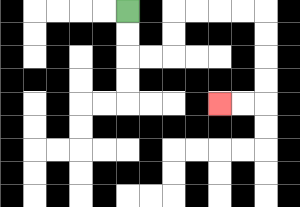{'start': '[5, 0]', 'end': '[9, 4]', 'path_directions': 'D,D,R,R,U,U,R,R,R,R,D,D,D,D,L,L', 'path_coordinates': '[[5, 0], [5, 1], [5, 2], [6, 2], [7, 2], [7, 1], [7, 0], [8, 0], [9, 0], [10, 0], [11, 0], [11, 1], [11, 2], [11, 3], [11, 4], [10, 4], [9, 4]]'}